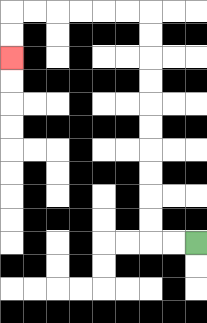{'start': '[8, 10]', 'end': '[0, 2]', 'path_directions': 'L,L,U,U,U,U,U,U,U,U,U,U,L,L,L,L,L,L,D,D', 'path_coordinates': '[[8, 10], [7, 10], [6, 10], [6, 9], [6, 8], [6, 7], [6, 6], [6, 5], [6, 4], [6, 3], [6, 2], [6, 1], [6, 0], [5, 0], [4, 0], [3, 0], [2, 0], [1, 0], [0, 0], [0, 1], [0, 2]]'}